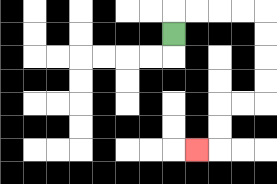{'start': '[7, 1]', 'end': '[8, 6]', 'path_directions': 'U,R,R,R,R,D,D,D,D,L,L,D,D,L', 'path_coordinates': '[[7, 1], [7, 0], [8, 0], [9, 0], [10, 0], [11, 0], [11, 1], [11, 2], [11, 3], [11, 4], [10, 4], [9, 4], [9, 5], [9, 6], [8, 6]]'}